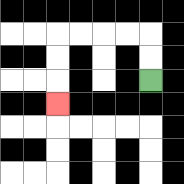{'start': '[6, 3]', 'end': '[2, 4]', 'path_directions': 'U,U,L,L,L,L,D,D,D', 'path_coordinates': '[[6, 3], [6, 2], [6, 1], [5, 1], [4, 1], [3, 1], [2, 1], [2, 2], [2, 3], [2, 4]]'}